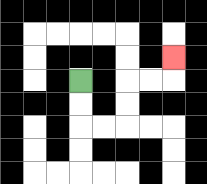{'start': '[3, 3]', 'end': '[7, 2]', 'path_directions': 'D,D,R,R,U,U,R,R,U', 'path_coordinates': '[[3, 3], [3, 4], [3, 5], [4, 5], [5, 5], [5, 4], [5, 3], [6, 3], [7, 3], [7, 2]]'}